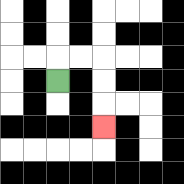{'start': '[2, 3]', 'end': '[4, 5]', 'path_directions': 'U,R,R,D,D,D', 'path_coordinates': '[[2, 3], [2, 2], [3, 2], [4, 2], [4, 3], [4, 4], [4, 5]]'}